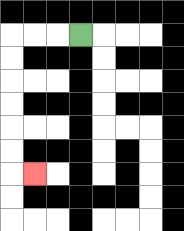{'start': '[3, 1]', 'end': '[1, 7]', 'path_directions': 'L,L,L,D,D,D,D,D,D,R', 'path_coordinates': '[[3, 1], [2, 1], [1, 1], [0, 1], [0, 2], [0, 3], [0, 4], [0, 5], [0, 6], [0, 7], [1, 7]]'}